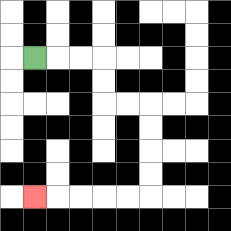{'start': '[1, 2]', 'end': '[1, 8]', 'path_directions': 'R,R,R,D,D,R,R,D,D,D,D,L,L,L,L,L', 'path_coordinates': '[[1, 2], [2, 2], [3, 2], [4, 2], [4, 3], [4, 4], [5, 4], [6, 4], [6, 5], [6, 6], [6, 7], [6, 8], [5, 8], [4, 8], [3, 8], [2, 8], [1, 8]]'}